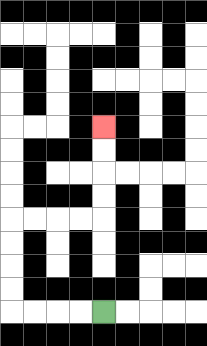{'start': '[4, 13]', 'end': '[4, 5]', 'path_directions': 'L,L,L,L,U,U,U,U,R,R,R,R,U,U,U,U', 'path_coordinates': '[[4, 13], [3, 13], [2, 13], [1, 13], [0, 13], [0, 12], [0, 11], [0, 10], [0, 9], [1, 9], [2, 9], [3, 9], [4, 9], [4, 8], [4, 7], [4, 6], [4, 5]]'}